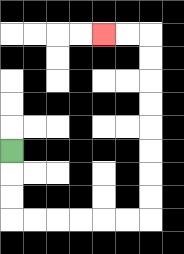{'start': '[0, 6]', 'end': '[4, 1]', 'path_directions': 'D,D,D,R,R,R,R,R,R,U,U,U,U,U,U,U,U,L,L', 'path_coordinates': '[[0, 6], [0, 7], [0, 8], [0, 9], [1, 9], [2, 9], [3, 9], [4, 9], [5, 9], [6, 9], [6, 8], [6, 7], [6, 6], [6, 5], [6, 4], [6, 3], [6, 2], [6, 1], [5, 1], [4, 1]]'}